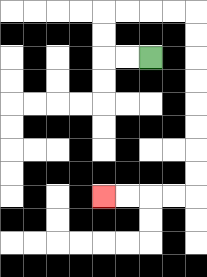{'start': '[6, 2]', 'end': '[4, 8]', 'path_directions': 'L,L,U,U,R,R,R,R,D,D,D,D,D,D,D,D,L,L,L,L', 'path_coordinates': '[[6, 2], [5, 2], [4, 2], [4, 1], [4, 0], [5, 0], [6, 0], [7, 0], [8, 0], [8, 1], [8, 2], [8, 3], [8, 4], [8, 5], [8, 6], [8, 7], [8, 8], [7, 8], [6, 8], [5, 8], [4, 8]]'}